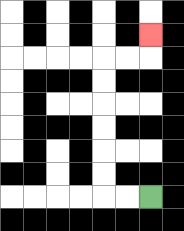{'start': '[6, 8]', 'end': '[6, 1]', 'path_directions': 'L,L,U,U,U,U,U,U,R,R,U', 'path_coordinates': '[[6, 8], [5, 8], [4, 8], [4, 7], [4, 6], [4, 5], [4, 4], [4, 3], [4, 2], [5, 2], [6, 2], [6, 1]]'}